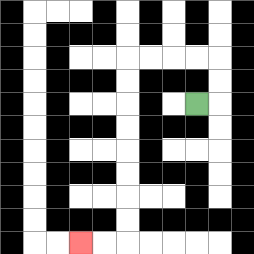{'start': '[8, 4]', 'end': '[3, 10]', 'path_directions': 'R,U,U,L,L,L,L,D,D,D,D,D,D,D,D,L,L', 'path_coordinates': '[[8, 4], [9, 4], [9, 3], [9, 2], [8, 2], [7, 2], [6, 2], [5, 2], [5, 3], [5, 4], [5, 5], [5, 6], [5, 7], [5, 8], [5, 9], [5, 10], [4, 10], [3, 10]]'}